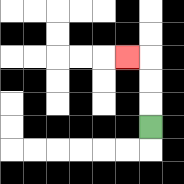{'start': '[6, 5]', 'end': '[5, 2]', 'path_directions': 'U,U,U,L', 'path_coordinates': '[[6, 5], [6, 4], [6, 3], [6, 2], [5, 2]]'}